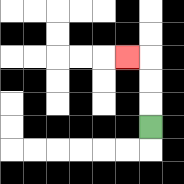{'start': '[6, 5]', 'end': '[5, 2]', 'path_directions': 'U,U,U,L', 'path_coordinates': '[[6, 5], [6, 4], [6, 3], [6, 2], [5, 2]]'}